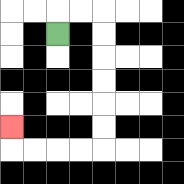{'start': '[2, 1]', 'end': '[0, 5]', 'path_directions': 'U,R,R,D,D,D,D,D,D,L,L,L,L,U', 'path_coordinates': '[[2, 1], [2, 0], [3, 0], [4, 0], [4, 1], [4, 2], [4, 3], [4, 4], [4, 5], [4, 6], [3, 6], [2, 6], [1, 6], [0, 6], [0, 5]]'}